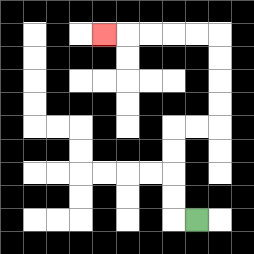{'start': '[8, 9]', 'end': '[4, 1]', 'path_directions': 'L,U,U,U,U,R,R,U,U,U,U,L,L,L,L,L', 'path_coordinates': '[[8, 9], [7, 9], [7, 8], [7, 7], [7, 6], [7, 5], [8, 5], [9, 5], [9, 4], [9, 3], [9, 2], [9, 1], [8, 1], [7, 1], [6, 1], [5, 1], [4, 1]]'}